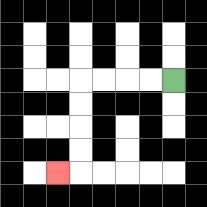{'start': '[7, 3]', 'end': '[2, 7]', 'path_directions': 'L,L,L,L,D,D,D,D,L', 'path_coordinates': '[[7, 3], [6, 3], [5, 3], [4, 3], [3, 3], [3, 4], [3, 5], [3, 6], [3, 7], [2, 7]]'}